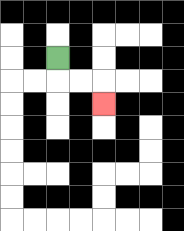{'start': '[2, 2]', 'end': '[4, 4]', 'path_directions': 'D,R,R,D', 'path_coordinates': '[[2, 2], [2, 3], [3, 3], [4, 3], [4, 4]]'}